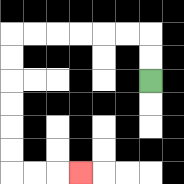{'start': '[6, 3]', 'end': '[3, 7]', 'path_directions': 'U,U,L,L,L,L,L,L,D,D,D,D,D,D,R,R,R', 'path_coordinates': '[[6, 3], [6, 2], [6, 1], [5, 1], [4, 1], [3, 1], [2, 1], [1, 1], [0, 1], [0, 2], [0, 3], [0, 4], [0, 5], [0, 6], [0, 7], [1, 7], [2, 7], [3, 7]]'}